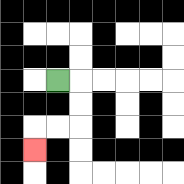{'start': '[2, 3]', 'end': '[1, 6]', 'path_directions': 'R,D,D,L,L,D', 'path_coordinates': '[[2, 3], [3, 3], [3, 4], [3, 5], [2, 5], [1, 5], [1, 6]]'}